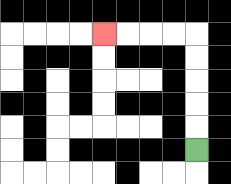{'start': '[8, 6]', 'end': '[4, 1]', 'path_directions': 'U,U,U,U,U,L,L,L,L', 'path_coordinates': '[[8, 6], [8, 5], [8, 4], [8, 3], [8, 2], [8, 1], [7, 1], [6, 1], [5, 1], [4, 1]]'}